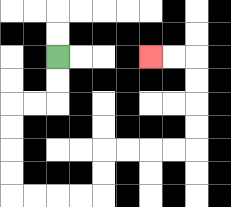{'start': '[2, 2]', 'end': '[6, 2]', 'path_directions': 'D,D,L,L,D,D,D,D,R,R,R,R,U,U,R,R,R,R,U,U,U,U,L,L', 'path_coordinates': '[[2, 2], [2, 3], [2, 4], [1, 4], [0, 4], [0, 5], [0, 6], [0, 7], [0, 8], [1, 8], [2, 8], [3, 8], [4, 8], [4, 7], [4, 6], [5, 6], [6, 6], [7, 6], [8, 6], [8, 5], [8, 4], [8, 3], [8, 2], [7, 2], [6, 2]]'}